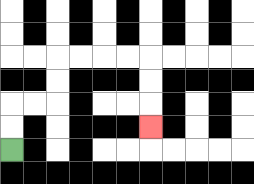{'start': '[0, 6]', 'end': '[6, 5]', 'path_directions': 'U,U,R,R,U,U,R,R,R,R,D,D,D', 'path_coordinates': '[[0, 6], [0, 5], [0, 4], [1, 4], [2, 4], [2, 3], [2, 2], [3, 2], [4, 2], [5, 2], [6, 2], [6, 3], [6, 4], [6, 5]]'}